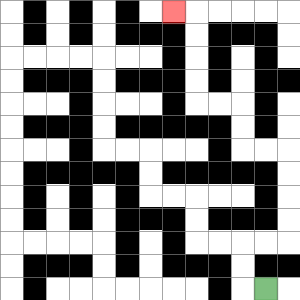{'start': '[11, 12]', 'end': '[7, 0]', 'path_directions': 'L,U,U,R,R,U,U,U,U,L,L,U,U,L,L,U,U,U,U,L', 'path_coordinates': '[[11, 12], [10, 12], [10, 11], [10, 10], [11, 10], [12, 10], [12, 9], [12, 8], [12, 7], [12, 6], [11, 6], [10, 6], [10, 5], [10, 4], [9, 4], [8, 4], [8, 3], [8, 2], [8, 1], [8, 0], [7, 0]]'}